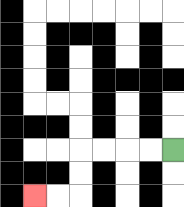{'start': '[7, 6]', 'end': '[1, 8]', 'path_directions': 'L,L,L,L,D,D,L,L', 'path_coordinates': '[[7, 6], [6, 6], [5, 6], [4, 6], [3, 6], [3, 7], [3, 8], [2, 8], [1, 8]]'}